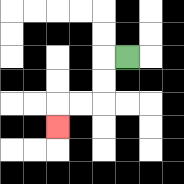{'start': '[5, 2]', 'end': '[2, 5]', 'path_directions': 'L,D,D,L,L,D', 'path_coordinates': '[[5, 2], [4, 2], [4, 3], [4, 4], [3, 4], [2, 4], [2, 5]]'}